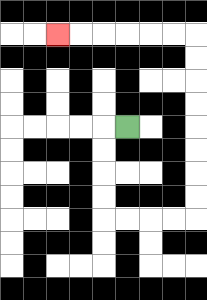{'start': '[5, 5]', 'end': '[2, 1]', 'path_directions': 'L,D,D,D,D,R,R,R,R,U,U,U,U,U,U,U,U,L,L,L,L,L,L', 'path_coordinates': '[[5, 5], [4, 5], [4, 6], [4, 7], [4, 8], [4, 9], [5, 9], [6, 9], [7, 9], [8, 9], [8, 8], [8, 7], [8, 6], [8, 5], [8, 4], [8, 3], [8, 2], [8, 1], [7, 1], [6, 1], [5, 1], [4, 1], [3, 1], [2, 1]]'}